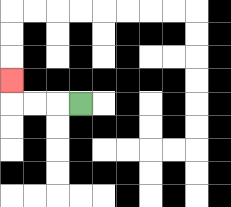{'start': '[3, 4]', 'end': '[0, 3]', 'path_directions': 'L,L,L,U', 'path_coordinates': '[[3, 4], [2, 4], [1, 4], [0, 4], [0, 3]]'}